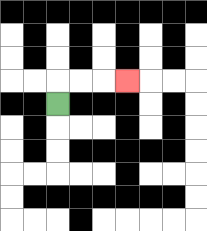{'start': '[2, 4]', 'end': '[5, 3]', 'path_directions': 'U,R,R,R', 'path_coordinates': '[[2, 4], [2, 3], [3, 3], [4, 3], [5, 3]]'}